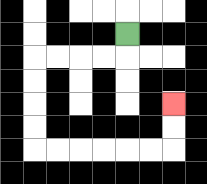{'start': '[5, 1]', 'end': '[7, 4]', 'path_directions': 'D,L,L,L,L,D,D,D,D,R,R,R,R,R,R,U,U', 'path_coordinates': '[[5, 1], [5, 2], [4, 2], [3, 2], [2, 2], [1, 2], [1, 3], [1, 4], [1, 5], [1, 6], [2, 6], [3, 6], [4, 6], [5, 6], [6, 6], [7, 6], [7, 5], [7, 4]]'}